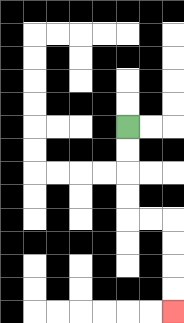{'start': '[5, 5]', 'end': '[7, 13]', 'path_directions': 'D,D,D,D,R,R,D,D,D,D', 'path_coordinates': '[[5, 5], [5, 6], [5, 7], [5, 8], [5, 9], [6, 9], [7, 9], [7, 10], [7, 11], [7, 12], [7, 13]]'}